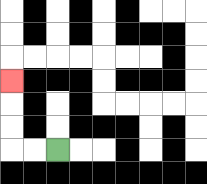{'start': '[2, 6]', 'end': '[0, 3]', 'path_directions': 'L,L,U,U,U', 'path_coordinates': '[[2, 6], [1, 6], [0, 6], [0, 5], [0, 4], [0, 3]]'}